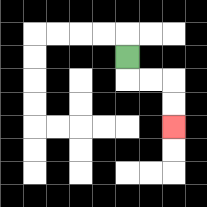{'start': '[5, 2]', 'end': '[7, 5]', 'path_directions': 'D,R,R,D,D', 'path_coordinates': '[[5, 2], [5, 3], [6, 3], [7, 3], [7, 4], [7, 5]]'}